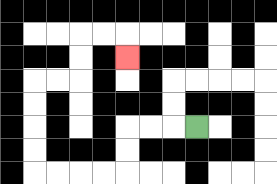{'start': '[8, 5]', 'end': '[5, 2]', 'path_directions': 'L,L,L,D,D,L,L,L,L,U,U,U,U,R,R,U,U,R,R,D', 'path_coordinates': '[[8, 5], [7, 5], [6, 5], [5, 5], [5, 6], [5, 7], [4, 7], [3, 7], [2, 7], [1, 7], [1, 6], [1, 5], [1, 4], [1, 3], [2, 3], [3, 3], [3, 2], [3, 1], [4, 1], [5, 1], [5, 2]]'}